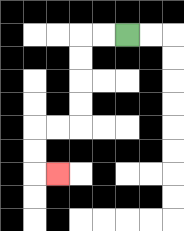{'start': '[5, 1]', 'end': '[2, 7]', 'path_directions': 'L,L,D,D,D,D,L,L,D,D,R', 'path_coordinates': '[[5, 1], [4, 1], [3, 1], [3, 2], [3, 3], [3, 4], [3, 5], [2, 5], [1, 5], [1, 6], [1, 7], [2, 7]]'}